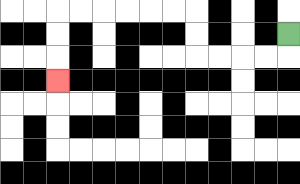{'start': '[12, 1]', 'end': '[2, 3]', 'path_directions': 'D,L,L,L,L,U,U,L,L,L,L,L,L,D,D,D', 'path_coordinates': '[[12, 1], [12, 2], [11, 2], [10, 2], [9, 2], [8, 2], [8, 1], [8, 0], [7, 0], [6, 0], [5, 0], [4, 0], [3, 0], [2, 0], [2, 1], [2, 2], [2, 3]]'}